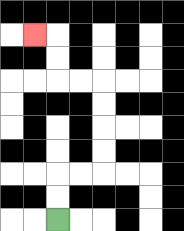{'start': '[2, 9]', 'end': '[1, 1]', 'path_directions': 'U,U,R,R,U,U,U,U,L,L,U,U,L', 'path_coordinates': '[[2, 9], [2, 8], [2, 7], [3, 7], [4, 7], [4, 6], [4, 5], [4, 4], [4, 3], [3, 3], [2, 3], [2, 2], [2, 1], [1, 1]]'}